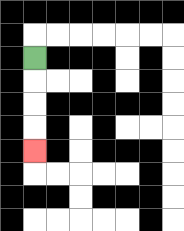{'start': '[1, 2]', 'end': '[1, 6]', 'path_directions': 'D,D,D,D', 'path_coordinates': '[[1, 2], [1, 3], [1, 4], [1, 5], [1, 6]]'}